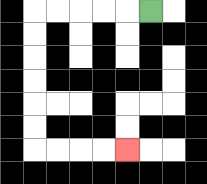{'start': '[6, 0]', 'end': '[5, 6]', 'path_directions': 'L,L,L,L,L,D,D,D,D,D,D,R,R,R,R', 'path_coordinates': '[[6, 0], [5, 0], [4, 0], [3, 0], [2, 0], [1, 0], [1, 1], [1, 2], [1, 3], [1, 4], [1, 5], [1, 6], [2, 6], [3, 6], [4, 6], [5, 6]]'}